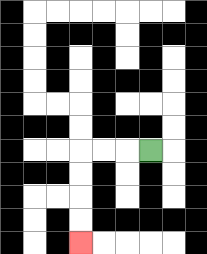{'start': '[6, 6]', 'end': '[3, 10]', 'path_directions': 'L,L,L,D,D,D,D', 'path_coordinates': '[[6, 6], [5, 6], [4, 6], [3, 6], [3, 7], [3, 8], [3, 9], [3, 10]]'}